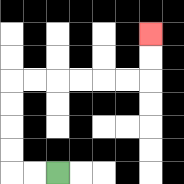{'start': '[2, 7]', 'end': '[6, 1]', 'path_directions': 'L,L,U,U,U,U,R,R,R,R,R,R,U,U', 'path_coordinates': '[[2, 7], [1, 7], [0, 7], [0, 6], [0, 5], [0, 4], [0, 3], [1, 3], [2, 3], [3, 3], [4, 3], [5, 3], [6, 3], [6, 2], [6, 1]]'}